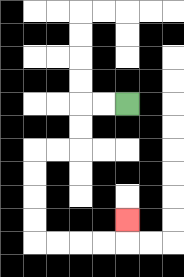{'start': '[5, 4]', 'end': '[5, 9]', 'path_directions': 'L,L,D,D,L,L,D,D,D,D,R,R,R,R,U', 'path_coordinates': '[[5, 4], [4, 4], [3, 4], [3, 5], [3, 6], [2, 6], [1, 6], [1, 7], [1, 8], [1, 9], [1, 10], [2, 10], [3, 10], [4, 10], [5, 10], [5, 9]]'}